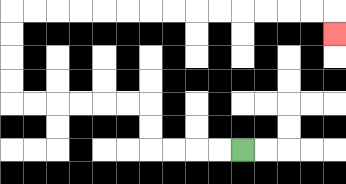{'start': '[10, 6]', 'end': '[14, 1]', 'path_directions': 'L,L,L,L,U,U,L,L,L,L,L,L,U,U,U,U,R,R,R,R,R,R,R,R,R,R,R,R,R,R,D', 'path_coordinates': '[[10, 6], [9, 6], [8, 6], [7, 6], [6, 6], [6, 5], [6, 4], [5, 4], [4, 4], [3, 4], [2, 4], [1, 4], [0, 4], [0, 3], [0, 2], [0, 1], [0, 0], [1, 0], [2, 0], [3, 0], [4, 0], [5, 0], [6, 0], [7, 0], [8, 0], [9, 0], [10, 0], [11, 0], [12, 0], [13, 0], [14, 0], [14, 1]]'}